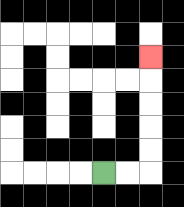{'start': '[4, 7]', 'end': '[6, 2]', 'path_directions': 'R,R,U,U,U,U,U', 'path_coordinates': '[[4, 7], [5, 7], [6, 7], [6, 6], [6, 5], [6, 4], [6, 3], [6, 2]]'}